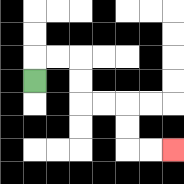{'start': '[1, 3]', 'end': '[7, 6]', 'path_directions': 'U,R,R,D,D,R,R,D,D,R,R', 'path_coordinates': '[[1, 3], [1, 2], [2, 2], [3, 2], [3, 3], [3, 4], [4, 4], [5, 4], [5, 5], [5, 6], [6, 6], [7, 6]]'}